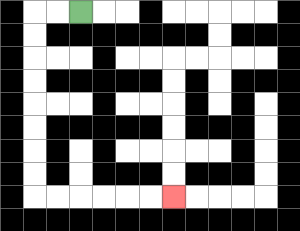{'start': '[3, 0]', 'end': '[7, 8]', 'path_directions': 'L,L,D,D,D,D,D,D,D,D,R,R,R,R,R,R', 'path_coordinates': '[[3, 0], [2, 0], [1, 0], [1, 1], [1, 2], [1, 3], [1, 4], [1, 5], [1, 6], [1, 7], [1, 8], [2, 8], [3, 8], [4, 8], [5, 8], [6, 8], [7, 8]]'}